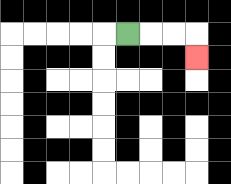{'start': '[5, 1]', 'end': '[8, 2]', 'path_directions': 'R,R,R,D', 'path_coordinates': '[[5, 1], [6, 1], [7, 1], [8, 1], [8, 2]]'}